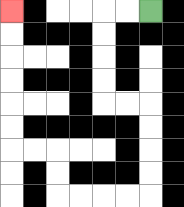{'start': '[6, 0]', 'end': '[0, 0]', 'path_directions': 'L,L,D,D,D,D,R,R,D,D,D,D,L,L,L,L,U,U,L,L,U,U,U,U,U,U', 'path_coordinates': '[[6, 0], [5, 0], [4, 0], [4, 1], [4, 2], [4, 3], [4, 4], [5, 4], [6, 4], [6, 5], [6, 6], [6, 7], [6, 8], [5, 8], [4, 8], [3, 8], [2, 8], [2, 7], [2, 6], [1, 6], [0, 6], [0, 5], [0, 4], [0, 3], [0, 2], [0, 1], [0, 0]]'}